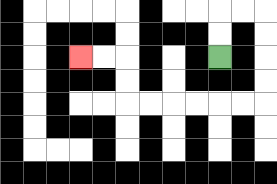{'start': '[9, 2]', 'end': '[3, 2]', 'path_directions': 'U,U,R,R,D,D,D,D,L,L,L,L,L,L,U,U,L,L', 'path_coordinates': '[[9, 2], [9, 1], [9, 0], [10, 0], [11, 0], [11, 1], [11, 2], [11, 3], [11, 4], [10, 4], [9, 4], [8, 4], [7, 4], [6, 4], [5, 4], [5, 3], [5, 2], [4, 2], [3, 2]]'}